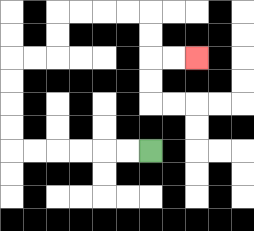{'start': '[6, 6]', 'end': '[8, 2]', 'path_directions': 'L,L,L,L,L,L,U,U,U,U,R,R,U,U,R,R,R,R,D,D,R,R', 'path_coordinates': '[[6, 6], [5, 6], [4, 6], [3, 6], [2, 6], [1, 6], [0, 6], [0, 5], [0, 4], [0, 3], [0, 2], [1, 2], [2, 2], [2, 1], [2, 0], [3, 0], [4, 0], [5, 0], [6, 0], [6, 1], [6, 2], [7, 2], [8, 2]]'}